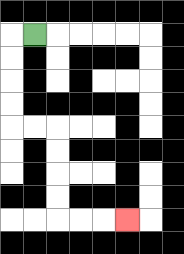{'start': '[1, 1]', 'end': '[5, 9]', 'path_directions': 'L,D,D,D,D,R,R,D,D,D,D,R,R,R', 'path_coordinates': '[[1, 1], [0, 1], [0, 2], [0, 3], [0, 4], [0, 5], [1, 5], [2, 5], [2, 6], [2, 7], [2, 8], [2, 9], [3, 9], [4, 9], [5, 9]]'}